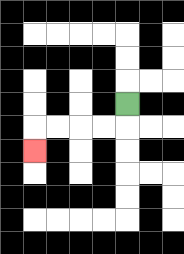{'start': '[5, 4]', 'end': '[1, 6]', 'path_directions': 'D,L,L,L,L,D', 'path_coordinates': '[[5, 4], [5, 5], [4, 5], [3, 5], [2, 5], [1, 5], [1, 6]]'}